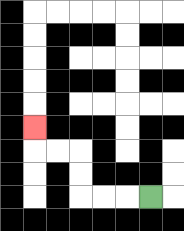{'start': '[6, 8]', 'end': '[1, 5]', 'path_directions': 'L,L,L,U,U,L,L,U', 'path_coordinates': '[[6, 8], [5, 8], [4, 8], [3, 8], [3, 7], [3, 6], [2, 6], [1, 6], [1, 5]]'}